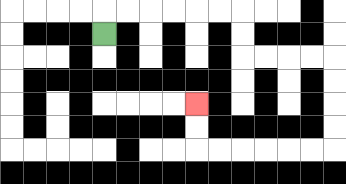{'start': '[4, 1]', 'end': '[8, 4]', 'path_directions': 'U,R,R,R,R,R,R,D,D,R,R,R,R,D,D,D,D,L,L,L,L,L,L,U,U', 'path_coordinates': '[[4, 1], [4, 0], [5, 0], [6, 0], [7, 0], [8, 0], [9, 0], [10, 0], [10, 1], [10, 2], [11, 2], [12, 2], [13, 2], [14, 2], [14, 3], [14, 4], [14, 5], [14, 6], [13, 6], [12, 6], [11, 6], [10, 6], [9, 6], [8, 6], [8, 5], [8, 4]]'}